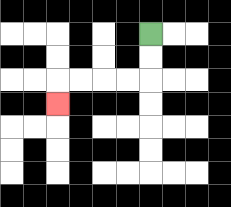{'start': '[6, 1]', 'end': '[2, 4]', 'path_directions': 'D,D,L,L,L,L,D', 'path_coordinates': '[[6, 1], [6, 2], [6, 3], [5, 3], [4, 3], [3, 3], [2, 3], [2, 4]]'}